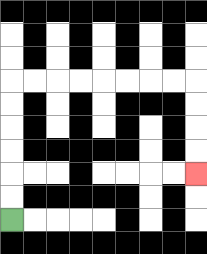{'start': '[0, 9]', 'end': '[8, 7]', 'path_directions': 'U,U,U,U,U,U,R,R,R,R,R,R,R,R,D,D,D,D', 'path_coordinates': '[[0, 9], [0, 8], [0, 7], [0, 6], [0, 5], [0, 4], [0, 3], [1, 3], [2, 3], [3, 3], [4, 3], [5, 3], [6, 3], [7, 3], [8, 3], [8, 4], [8, 5], [8, 6], [8, 7]]'}